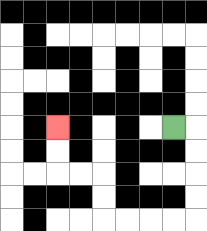{'start': '[7, 5]', 'end': '[2, 5]', 'path_directions': 'R,D,D,D,D,L,L,L,L,U,U,L,L,U,U', 'path_coordinates': '[[7, 5], [8, 5], [8, 6], [8, 7], [8, 8], [8, 9], [7, 9], [6, 9], [5, 9], [4, 9], [4, 8], [4, 7], [3, 7], [2, 7], [2, 6], [2, 5]]'}